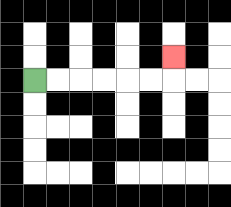{'start': '[1, 3]', 'end': '[7, 2]', 'path_directions': 'R,R,R,R,R,R,U', 'path_coordinates': '[[1, 3], [2, 3], [3, 3], [4, 3], [5, 3], [6, 3], [7, 3], [7, 2]]'}